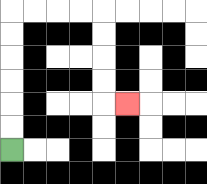{'start': '[0, 6]', 'end': '[5, 4]', 'path_directions': 'U,U,U,U,U,U,R,R,R,R,D,D,D,D,R', 'path_coordinates': '[[0, 6], [0, 5], [0, 4], [0, 3], [0, 2], [0, 1], [0, 0], [1, 0], [2, 0], [3, 0], [4, 0], [4, 1], [4, 2], [4, 3], [4, 4], [5, 4]]'}